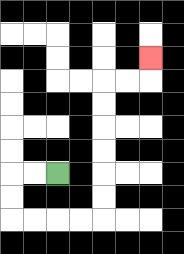{'start': '[2, 7]', 'end': '[6, 2]', 'path_directions': 'L,L,D,D,R,R,R,R,U,U,U,U,U,U,R,R,U', 'path_coordinates': '[[2, 7], [1, 7], [0, 7], [0, 8], [0, 9], [1, 9], [2, 9], [3, 9], [4, 9], [4, 8], [4, 7], [4, 6], [4, 5], [4, 4], [4, 3], [5, 3], [6, 3], [6, 2]]'}